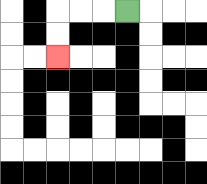{'start': '[5, 0]', 'end': '[2, 2]', 'path_directions': 'L,L,L,D,D', 'path_coordinates': '[[5, 0], [4, 0], [3, 0], [2, 0], [2, 1], [2, 2]]'}